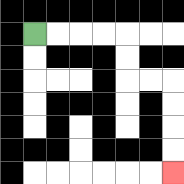{'start': '[1, 1]', 'end': '[7, 7]', 'path_directions': 'R,R,R,R,D,D,R,R,D,D,D,D', 'path_coordinates': '[[1, 1], [2, 1], [3, 1], [4, 1], [5, 1], [5, 2], [5, 3], [6, 3], [7, 3], [7, 4], [7, 5], [7, 6], [7, 7]]'}